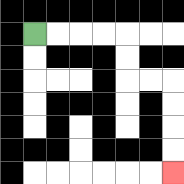{'start': '[1, 1]', 'end': '[7, 7]', 'path_directions': 'R,R,R,R,D,D,R,R,D,D,D,D', 'path_coordinates': '[[1, 1], [2, 1], [3, 1], [4, 1], [5, 1], [5, 2], [5, 3], [6, 3], [7, 3], [7, 4], [7, 5], [7, 6], [7, 7]]'}